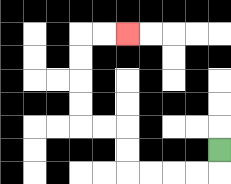{'start': '[9, 6]', 'end': '[5, 1]', 'path_directions': 'D,L,L,L,L,U,U,L,L,U,U,U,U,R,R', 'path_coordinates': '[[9, 6], [9, 7], [8, 7], [7, 7], [6, 7], [5, 7], [5, 6], [5, 5], [4, 5], [3, 5], [3, 4], [3, 3], [3, 2], [3, 1], [4, 1], [5, 1]]'}